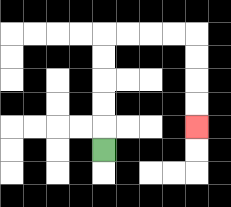{'start': '[4, 6]', 'end': '[8, 5]', 'path_directions': 'U,U,U,U,U,R,R,R,R,D,D,D,D', 'path_coordinates': '[[4, 6], [4, 5], [4, 4], [4, 3], [4, 2], [4, 1], [5, 1], [6, 1], [7, 1], [8, 1], [8, 2], [8, 3], [8, 4], [8, 5]]'}